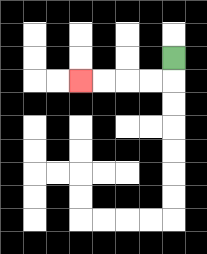{'start': '[7, 2]', 'end': '[3, 3]', 'path_directions': 'D,L,L,L,L', 'path_coordinates': '[[7, 2], [7, 3], [6, 3], [5, 3], [4, 3], [3, 3]]'}